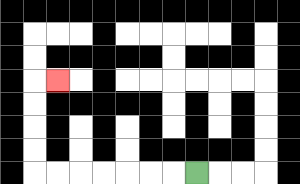{'start': '[8, 7]', 'end': '[2, 3]', 'path_directions': 'L,L,L,L,L,L,L,U,U,U,U,R', 'path_coordinates': '[[8, 7], [7, 7], [6, 7], [5, 7], [4, 7], [3, 7], [2, 7], [1, 7], [1, 6], [1, 5], [1, 4], [1, 3], [2, 3]]'}